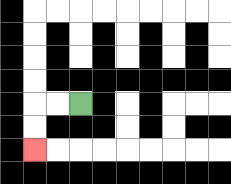{'start': '[3, 4]', 'end': '[1, 6]', 'path_directions': 'L,L,D,D', 'path_coordinates': '[[3, 4], [2, 4], [1, 4], [1, 5], [1, 6]]'}